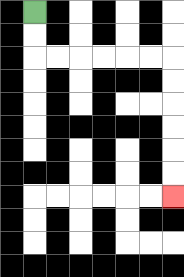{'start': '[1, 0]', 'end': '[7, 8]', 'path_directions': 'D,D,R,R,R,R,R,R,D,D,D,D,D,D', 'path_coordinates': '[[1, 0], [1, 1], [1, 2], [2, 2], [3, 2], [4, 2], [5, 2], [6, 2], [7, 2], [7, 3], [7, 4], [7, 5], [7, 6], [7, 7], [7, 8]]'}